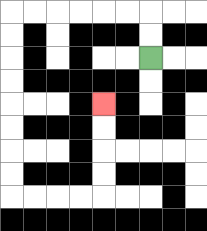{'start': '[6, 2]', 'end': '[4, 4]', 'path_directions': 'U,U,L,L,L,L,L,L,D,D,D,D,D,D,D,D,R,R,R,R,U,U,U,U', 'path_coordinates': '[[6, 2], [6, 1], [6, 0], [5, 0], [4, 0], [3, 0], [2, 0], [1, 0], [0, 0], [0, 1], [0, 2], [0, 3], [0, 4], [0, 5], [0, 6], [0, 7], [0, 8], [1, 8], [2, 8], [3, 8], [4, 8], [4, 7], [4, 6], [4, 5], [4, 4]]'}